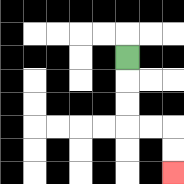{'start': '[5, 2]', 'end': '[7, 7]', 'path_directions': 'D,D,D,R,R,D,D', 'path_coordinates': '[[5, 2], [5, 3], [5, 4], [5, 5], [6, 5], [7, 5], [7, 6], [7, 7]]'}